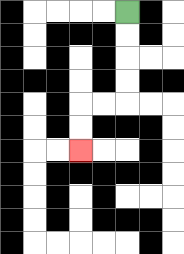{'start': '[5, 0]', 'end': '[3, 6]', 'path_directions': 'D,D,D,D,L,L,D,D', 'path_coordinates': '[[5, 0], [5, 1], [5, 2], [5, 3], [5, 4], [4, 4], [3, 4], [3, 5], [3, 6]]'}